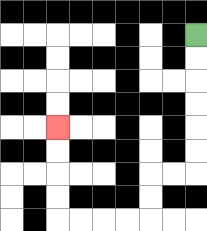{'start': '[8, 1]', 'end': '[2, 5]', 'path_directions': 'D,D,D,D,D,D,L,L,D,D,L,L,L,L,U,U,U,U', 'path_coordinates': '[[8, 1], [8, 2], [8, 3], [8, 4], [8, 5], [8, 6], [8, 7], [7, 7], [6, 7], [6, 8], [6, 9], [5, 9], [4, 9], [3, 9], [2, 9], [2, 8], [2, 7], [2, 6], [2, 5]]'}